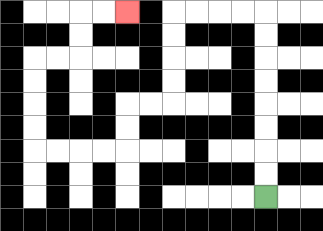{'start': '[11, 8]', 'end': '[5, 0]', 'path_directions': 'U,U,U,U,U,U,U,U,L,L,L,L,D,D,D,D,L,L,D,D,L,L,L,L,U,U,U,U,R,R,U,U,R,R', 'path_coordinates': '[[11, 8], [11, 7], [11, 6], [11, 5], [11, 4], [11, 3], [11, 2], [11, 1], [11, 0], [10, 0], [9, 0], [8, 0], [7, 0], [7, 1], [7, 2], [7, 3], [7, 4], [6, 4], [5, 4], [5, 5], [5, 6], [4, 6], [3, 6], [2, 6], [1, 6], [1, 5], [1, 4], [1, 3], [1, 2], [2, 2], [3, 2], [3, 1], [3, 0], [4, 0], [5, 0]]'}